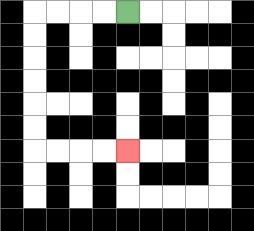{'start': '[5, 0]', 'end': '[5, 6]', 'path_directions': 'L,L,L,L,D,D,D,D,D,D,R,R,R,R', 'path_coordinates': '[[5, 0], [4, 0], [3, 0], [2, 0], [1, 0], [1, 1], [1, 2], [1, 3], [1, 4], [1, 5], [1, 6], [2, 6], [3, 6], [4, 6], [5, 6]]'}